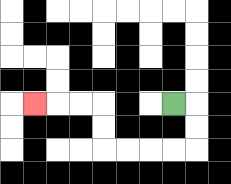{'start': '[7, 4]', 'end': '[1, 4]', 'path_directions': 'R,D,D,L,L,L,L,U,U,L,L,L', 'path_coordinates': '[[7, 4], [8, 4], [8, 5], [8, 6], [7, 6], [6, 6], [5, 6], [4, 6], [4, 5], [4, 4], [3, 4], [2, 4], [1, 4]]'}